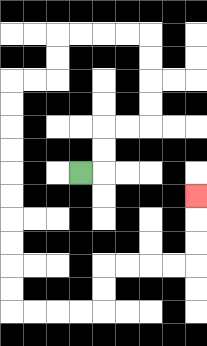{'start': '[3, 7]', 'end': '[8, 8]', 'path_directions': 'R,U,U,R,R,U,U,U,U,L,L,L,L,D,D,L,L,D,D,D,D,D,D,D,D,D,D,R,R,R,R,U,U,R,R,R,R,U,U,U', 'path_coordinates': '[[3, 7], [4, 7], [4, 6], [4, 5], [5, 5], [6, 5], [6, 4], [6, 3], [6, 2], [6, 1], [5, 1], [4, 1], [3, 1], [2, 1], [2, 2], [2, 3], [1, 3], [0, 3], [0, 4], [0, 5], [0, 6], [0, 7], [0, 8], [0, 9], [0, 10], [0, 11], [0, 12], [0, 13], [1, 13], [2, 13], [3, 13], [4, 13], [4, 12], [4, 11], [5, 11], [6, 11], [7, 11], [8, 11], [8, 10], [8, 9], [8, 8]]'}